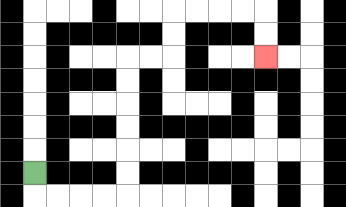{'start': '[1, 7]', 'end': '[11, 2]', 'path_directions': 'D,R,R,R,R,U,U,U,U,U,U,R,R,U,U,R,R,R,R,D,D', 'path_coordinates': '[[1, 7], [1, 8], [2, 8], [3, 8], [4, 8], [5, 8], [5, 7], [5, 6], [5, 5], [5, 4], [5, 3], [5, 2], [6, 2], [7, 2], [7, 1], [7, 0], [8, 0], [9, 0], [10, 0], [11, 0], [11, 1], [11, 2]]'}